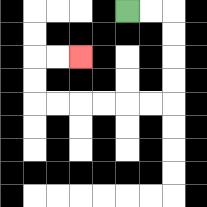{'start': '[5, 0]', 'end': '[3, 2]', 'path_directions': 'R,R,D,D,D,D,L,L,L,L,L,L,U,U,R,R', 'path_coordinates': '[[5, 0], [6, 0], [7, 0], [7, 1], [7, 2], [7, 3], [7, 4], [6, 4], [5, 4], [4, 4], [3, 4], [2, 4], [1, 4], [1, 3], [1, 2], [2, 2], [3, 2]]'}